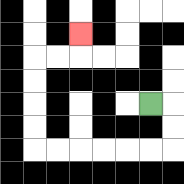{'start': '[6, 4]', 'end': '[3, 1]', 'path_directions': 'R,D,D,L,L,L,L,L,L,U,U,U,U,R,R,U', 'path_coordinates': '[[6, 4], [7, 4], [7, 5], [7, 6], [6, 6], [5, 6], [4, 6], [3, 6], [2, 6], [1, 6], [1, 5], [1, 4], [1, 3], [1, 2], [2, 2], [3, 2], [3, 1]]'}